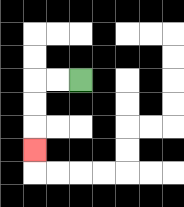{'start': '[3, 3]', 'end': '[1, 6]', 'path_directions': 'L,L,D,D,D', 'path_coordinates': '[[3, 3], [2, 3], [1, 3], [1, 4], [1, 5], [1, 6]]'}